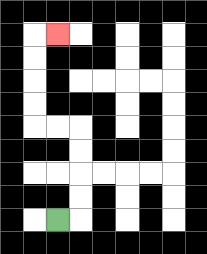{'start': '[2, 9]', 'end': '[2, 1]', 'path_directions': 'R,U,U,U,U,L,L,U,U,U,U,R', 'path_coordinates': '[[2, 9], [3, 9], [3, 8], [3, 7], [3, 6], [3, 5], [2, 5], [1, 5], [1, 4], [1, 3], [1, 2], [1, 1], [2, 1]]'}